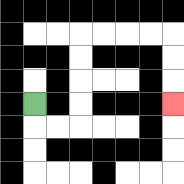{'start': '[1, 4]', 'end': '[7, 4]', 'path_directions': 'D,R,R,U,U,U,U,R,R,R,R,D,D,D', 'path_coordinates': '[[1, 4], [1, 5], [2, 5], [3, 5], [3, 4], [3, 3], [3, 2], [3, 1], [4, 1], [5, 1], [6, 1], [7, 1], [7, 2], [7, 3], [7, 4]]'}